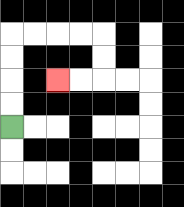{'start': '[0, 5]', 'end': '[2, 3]', 'path_directions': 'U,U,U,U,R,R,R,R,D,D,L,L', 'path_coordinates': '[[0, 5], [0, 4], [0, 3], [0, 2], [0, 1], [1, 1], [2, 1], [3, 1], [4, 1], [4, 2], [4, 3], [3, 3], [2, 3]]'}